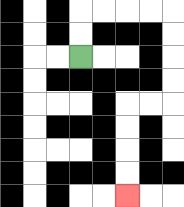{'start': '[3, 2]', 'end': '[5, 8]', 'path_directions': 'U,U,R,R,R,R,D,D,D,D,L,L,D,D,D,D', 'path_coordinates': '[[3, 2], [3, 1], [3, 0], [4, 0], [5, 0], [6, 0], [7, 0], [7, 1], [7, 2], [7, 3], [7, 4], [6, 4], [5, 4], [5, 5], [5, 6], [5, 7], [5, 8]]'}